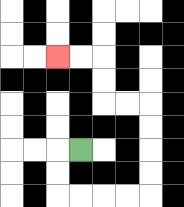{'start': '[3, 6]', 'end': '[2, 2]', 'path_directions': 'L,D,D,R,R,R,R,U,U,U,U,L,L,U,U,L,L', 'path_coordinates': '[[3, 6], [2, 6], [2, 7], [2, 8], [3, 8], [4, 8], [5, 8], [6, 8], [6, 7], [6, 6], [6, 5], [6, 4], [5, 4], [4, 4], [4, 3], [4, 2], [3, 2], [2, 2]]'}